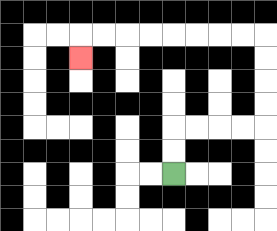{'start': '[7, 7]', 'end': '[3, 2]', 'path_directions': 'U,U,R,R,R,R,U,U,U,U,L,L,L,L,L,L,L,L,D', 'path_coordinates': '[[7, 7], [7, 6], [7, 5], [8, 5], [9, 5], [10, 5], [11, 5], [11, 4], [11, 3], [11, 2], [11, 1], [10, 1], [9, 1], [8, 1], [7, 1], [6, 1], [5, 1], [4, 1], [3, 1], [3, 2]]'}